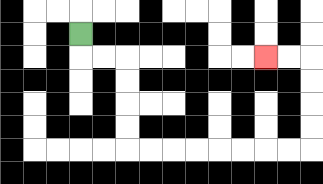{'start': '[3, 1]', 'end': '[11, 2]', 'path_directions': 'D,R,R,D,D,D,D,R,R,R,R,R,R,R,R,U,U,U,U,L,L', 'path_coordinates': '[[3, 1], [3, 2], [4, 2], [5, 2], [5, 3], [5, 4], [5, 5], [5, 6], [6, 6], [7, 6], [8, 6], [9, 6], [10, 6], [11, 6], [12, 6], [13, 6], [13, 5], [13, 4], [13, 3], [13, 2], [12, 2], [11, 2]]'}